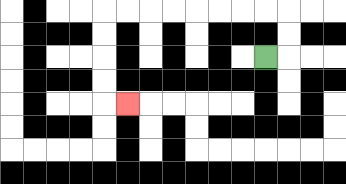{'start': '[11, 2]', 'end': '[5, 4]', 'path_directions': 'R,U,U,L,L,L,L,L,L,L,L,D,D,D,D,R', 'path_coordinates': '[[11, 2], [12, 2], [12, 1], [12, 0], [11, 0], [10, 0], [9, 0], [8, 0], [7, 0], [6, 0], [5, 0], [4, 0], [4, 1], [4, 2], [4, 3], [4, 4], [5, 4]]'}